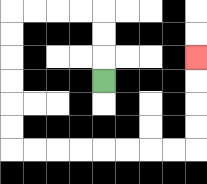{'start': '[4, 3]', 'end': '[8, 2]', 'path_directions': 'U,U,U,L,L,L,L,D,D,D,D,D,D,R,R,R,R,R,R,R,R,U,U,U,U', 'path_coordinates': '[[4, 3], [4, 2], [4, 1], [4, 0], [3, 0], [2, 0], [1, 0], [0, 0], [0, 1], [0, 2], [0, 3], [0, 4], [0, 5], [0, 6], [1, 6], [2, 6], [3, 6], [4, 6], [5, 6], [6, 6], [7, 6], [8, 6], [8, 5], [8, 4], [8, 3], [8, 2]]'}